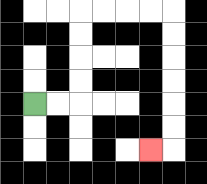{'start': '[1, 4]', 'end': '[6, 6]', 'path_directions': 'R,R,U,U,U,U,R,R,R,R,D,D,D,D,D,D,L', 'path_coordinates': '[[1, 4], [2, 4], [3, 4], [3, 3], [3, 2], [3, 1], [3, 0], [4, 0], [5, 0], [6, 0], [7, 0], [7, 1], [7, 2], [7, 3], [7, 4], [7, 5], [7, 6], [6, 6]]'}